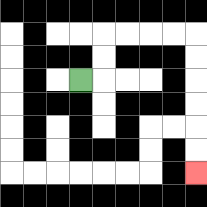{'start': '[3, 3]', 'end': '[8, 7]', 'path_directions': 'R,U,U,R,R,R,R,D,D,D,D,D,D', 'path_coordinates': '[[3, 3], [4, 3], [4, 2], [4, 1], [5, 1], [6, 1], [7, 1], [8, 1], [8, 2], [8, 3], [8, 4], [8, 5], [8, 6], [8, 7]]'}